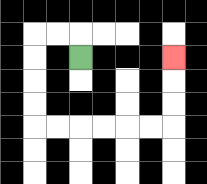{'start': '[3, 2]', 'end': '[7, 2]', 'path_directions': 'U,L,L,D,D,D,D,R,R,R,R,R,R,U,U,U', 'path_coordinates': '[[3, 2], [3, 1], [2, 1], [1, 1], [1, 2], [1, 3], [1, 4], [1, 5], [2, 5], [3, 5], [4, 5], [5, 5], [6, 5], [7, 5], [7, 4], [7, 3], [7, 2]]'}